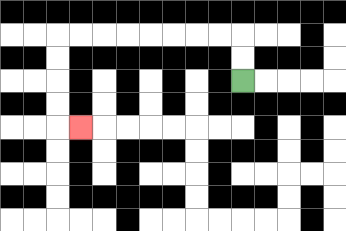{'start': '[10, 3]', 'end': '[3, 5]', 'path_directions': 'U,U,L,L,L,L,L,L,L,L,D,D,D,D,R', 'path_coordinates': '[[10, 3], [10, 2], [10, 1], [9, 1], [8, 1], [7, 1], [6, 1], [5, 1], [4, 1], [3, 1], [2, 1], [2, 2], [2, 3], [2, 4], [2, 5], [3, 5]]'}